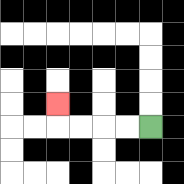{'start': '[6, 5]', 'end': '[2, 4]', 'path_directions': 'L,L,L,L,U', 'path_coordinates': '[[6, 5], [5, 5], [4, 5], [3, 5], [2, 5], [2, 4]]'}